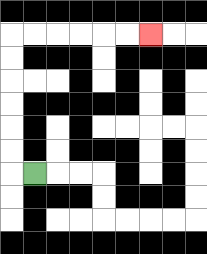{'start': '[1, 7]', 'end': '[6, 1]', 'path_directions': 'L,U,U,U,U,U,U,R,R,R,R,R,R', 'path_coordinates': '[[1, 7], [0, 7], [0, 6], [0, 5], [0, 4], [0, 3], [0, 2], [0, 1], [1, 1], [2, 1], [3, 1], [4, 1], [5, 1], [6, 1]]'}